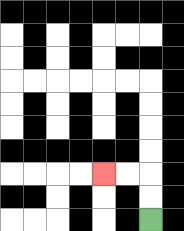{'start': '[6, 9]', 'end': '[4, 7]', 'path_directions': 'U,U,L,L', 'path_coordinates': '[[6, 9], [6, 8], [6, 7], [5, 7], [4, 7]]'}